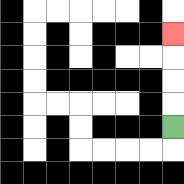{'start': '[7, 5]', 'end': '[7, 1]', 'path_directions': 'U,U,U,U', 'path_coordinates': '[[7, 5], [7, 4], [7, 3], [7, 2], [7, 1]]'}